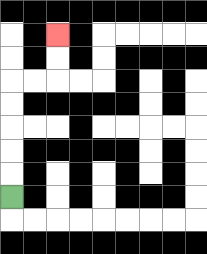{'start': '[0, 8]', 'end': '[2, 1]', 'path_directions': 'U,U,U,U,U,R,R,U,U', 'path_coordinates': '[[0, 8], [0, 7], [0, 6], [0, 5], [0, 4], [0, 3], [1, 3], [2, 3], [2, 2], [2, 1]]'}